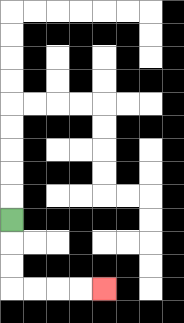{'start': '[0, 9]', 'end': '[4, 12]', 'path_directions': 'D,D,D,R,R,R,R', 'path_coordinates': '[[0, 9], [0, 10], [0, 11], [0, 12], [1, 12], [2, 12], [3, 12], [4, 12]]'}